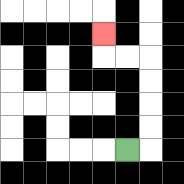{'start': '[5, 6]', 'end': '[4, 1]', 'path_directions': 'R,U,U,U,U,L,L,U', 'path_coordinates': '[[5, 6], [6, 6], [6, 5], [6, 4], [6, 3], [6, 2], [5, 2], [4, 2], [4, 1]]'}